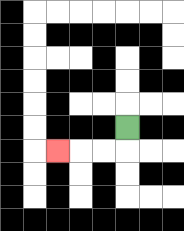{'start': '[5, 5]', 'end': '[2, 6]', 'path_directions': 'D,L,L,L', 'path_coordinates': '[[5, 5], [5, 6], [4, 6], [3, 6], [2, 6]]'}